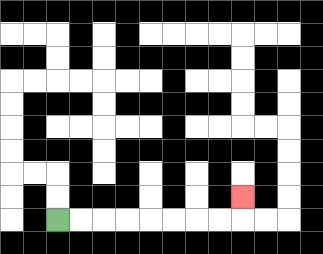{'start': '[2, 9]', 'end': '[10, 8]', 'path_directions': 'R,R,R,R,R,R,R,R,U', 'path_coordinates': '[[2, 9], [3, 9], [4, 9], [5, 9], [6, 9], [7, 9], [8, 9], [9, 9], [10, 9], [10, 8]]'}